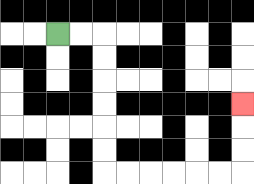{'start': '[2, 1]', 'end': '[10, 4]', 'path_directions': 'R,R,D,D,D,D,D,D,R,R,R,R,R,R,U,U,U', 'path_coordinates': '[[2, 1], [3, 1], [4, 1], [4, 2], [4, 3], [4, 4], [4, 5], [4, 6], [4, 7], [5, 7], [6, 7], [7, 7], [8, 7], [9, 7], [10, 7], [10, 6], [10, 5], [10, 4]]'}